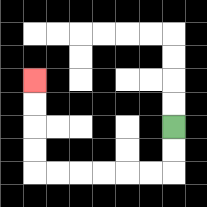{'start': '[7, 5]', 'end': '[1, 3]', 'path_directions': 'D,D,L,L,L,L,L,L,U,U,U,U', 'path_coordinates': '[[7, 5], [7, 6], [7, 7], [6, 7], [5, 7], [4, 7], [3, 7], [2, 7], [1, 7], [1, 6], [1, 5], [1, 4], [1, 3]]'}